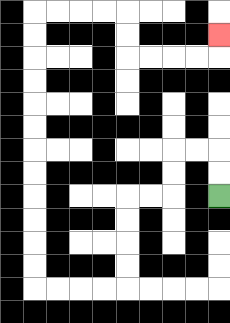{'start': '[9, 8]', 'end': '[9, 1]', 'path_directions': 'U,U,L,L,D,D,L,L,D,D,D,D,L,L,L,L,U,U,U,U,U,U,U,U,U,U,U,U,R,R,R,R,D,D,R,R,R,R,U', 'path_coordinates': '[[9, 8], [9, 7], [9, 6], [8, 6], [7, 6], [7, 7], [7, 8], [6, 8], [5, 8], [5, 9], [5, 10], [5, 11], [5, 12], [4, 12], [3, 12], [2, 12], [1, 12], [1, 11], [1, 10], [1, 9], [1, 8], [1, 7], [1, 6], [1, 5], [1, 4], [1, 3], [1, 2], [1, 1], [1, 0], [2, 0], [3, 0], [4, 0], [5, 0], [5, 1], [5, 2], [6, 2], [7, 2], [8, 2], [9, 2], [9, 1]]'}